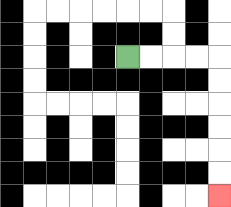{'start': '[5, 2]', 'end': '[9, 8]', 'path_directions': 'R,R,R,R,D,D,D,D,D,D', 'path_coordinates': '[[5, 2], [6, 2], [7, 2], [8, 2], [9, 2], [9, 3], [9, 4], [9, 5], [9, 6], [9, 7], [9, 8]]'}